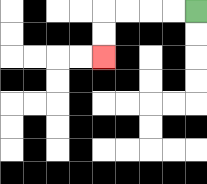{'start': '[8, 0]', 'end': '[4, 2]', 'path_directions': 'L,L,L,L,D,D', 'path_coordinates': '[[8, 0], [7, 0], [6, 0], [5, 0], [4, 0], [4, 1], [4, 2]]'}